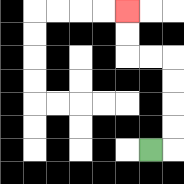{'start': '[6, 6]', 'end': '[5, 0]', 'path_directions': 'R,U,U,U,U,L,L,U,U', 'path_coordinates': '[[6, 6], [7, 6], [7, 5], [7, 4], [7, 3], [7, 2], [6, 2], [5, 2], [5, 1], [5, 0]]'}